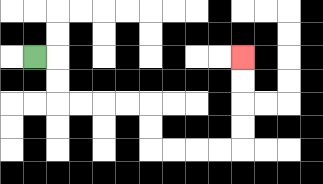{'start': '[1, 2]', 'end': '[10, 2]', 'path_directions': 'R,D,D,R,R,R,R,D,D,R,R,R,R,U,U,U,U', 'path_coordinates': '[[1, 2], [2, 2], [2, 3], [2, 4], [3, 4], [4, 4], [5, 4], [6, 4], [6, 5], [6, 6], [7, 6], [8, 6], [9, 6], [10, 6], [10, 5], [10, 4], [10, 3], [10, 2]]'}